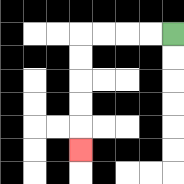{'start': '[7, 1]', 'end': '[3, 6]', 'path_directions': 'L,L,L,L,D,D,D,D,D', 'path_coordinates': '[[7, 1], [6, 1], [5, 1], [4, 1], [3, 1], [3, 2], [3, 3], [3, 4], [3, 5], [3, 6]]'}